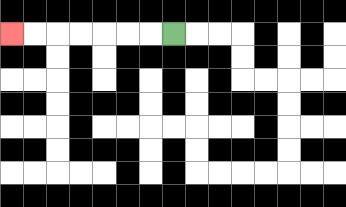{'start': '[7, 1]', 'end': '[0, 1]', 'path_directions': 'L,L,L,L,L,L,L', 'path_coordinates': '[[7, 1], [6, 1], [5, 1], [4, 1], [3, 1], [2, 1], [1, 1], [0, 1]]'}